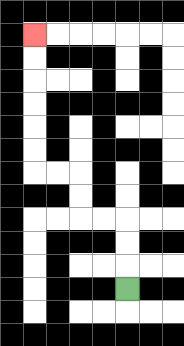{'start': '[5, 12]', 'end': '[1, 1]', 'path_directions': 'U,U,U,L,L,U,U,L,L,U,U,U,U,U,U', 'path_coordinates': '[[5, 12], [5, 11], [5, 10], [5, 9], [4, 9], [3, 9], [3, 8], [3, 7], [2, 7], [1, 7], [1, 6], [1, 5], [1, 4], [1, 3], [1, 2], [1, 1]]'}